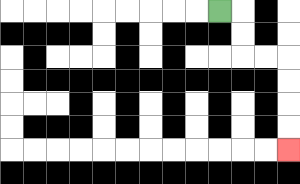{'start': '[9, 0]', 'end': '[12, 6]', 'path_directions': 'R,D,D,R,R,D,D,D,D', 'path_coordinates': '[[9, 0], [10, 0], [10, 1], [10, 2], [11, 2], [12, 2], [12, 3], [12, 4], [12, 5], [12, 6]]'}